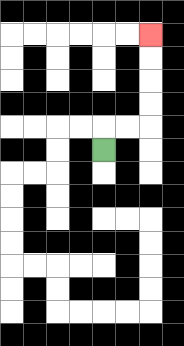{'start': '[4, 6]', 'end': '[6, 1]', 'path_directions': 'U,R,R,U,U,U,U', 'path_coordinates': '[[4, 6], [4, 5], [5, 5], [6, 5], [6, 4], [6, 3], [6, 2], [6, 1]]'}